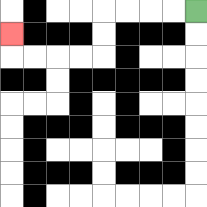{'start': '[8, 0]', 'end': '[0, 1]', 'path_directions': 'L,L,L,L,D,D,L,L,L,L,U', 'path_coordinates': '[[8, 0], [7, 0], [6, 0], [5, 0], [4, 0], [4, 1], [4, 2], [3, 2], [2, 2], [1, 2], [0, 2], [0, 1]]'}